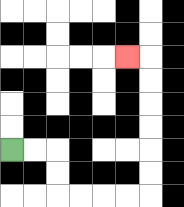{'start': '[0, 6]', 'end': '[5, 2]', 'path_directions': 'R,R,D,D,R,R,R,R,U,U,U,U,U,U,L', 'path_coordinates': '[[0, 6], [1, 6], [2, 6], [2, 7], [2, 8], [3, 8], [4, 8], [5, 8], [6, 8], [6, 7], [6, 6], [6, 5], [6, 4], [6, 3], [6, 2], [5, 2]]'}